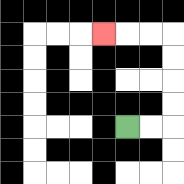{'start': '[5, 5]', 'end': '[4, 1]', 'path_directions': 'R,R,U,U,U,U,L,L,L', 'path_coordinates': '[[5, 5], [6, 5], [7, 5], [7, 4], [7, 3], [7, 2], [7, 1], [6, 1], [5, 1], [4, 1]]'}